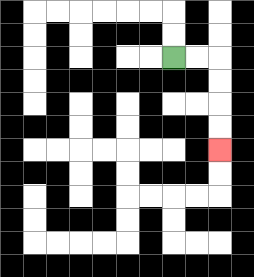{'start': '[7, 2]', 'end': '[9, 6]', 'path_directions': 'R,R,D,D,D,D', 'path_coordinates': '[[7, 2], [8, 2], [9, 2], [9, 3], [9, 4], [9, 5], [9, 6]]'}